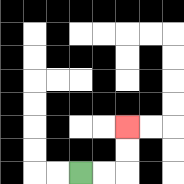{'start': '[3, 7]', 'end': '[5, 5]', 'path_directions': 'R,R,U,U', 'path_coordinates': '[[3, 7], [4, 7], [5, 7], [5, 6], [5, 5]]'}